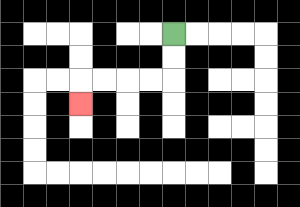{'start': '[7, 1]', 'end': '[3, 4]', 'path_directions': 'D,D,L,L,L,L,D', 'path_coordinates': '[[7, 1], [7, 2], [7, 3], [6, 3], [5, 3], [4, 3], [3, 3], [3, 4]]'}